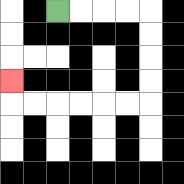{'start': '[2, 0]', 'end': '[0, 3]', 'path_directions': 'R,R,R,R,D,D,D,D,L,L,L,L,L,L,U', 'path_coordinates': '[[2, 0], [3, 0], [4, 0], [5, 0], [6, 0], [6, 1], [6, 2], [6, 3], [6, 4], [5, 4], [4, 4], [3, 4], [2, 4], [1, 4], [0, 4], [0, 3]]'}